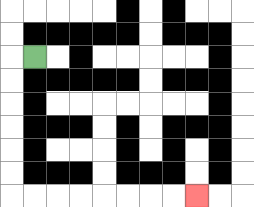{'start': '[1, 2]', 'end': '[8, 8]', 'path_directions': 'L,D,D,D,D,D,D,R,R,R,R,R,R,R,R', 'path_coordinates': '[[1, 2], [0, 2], [0, 3], [0, 4], [0, 5], [0, 6], [0, 7], [0, 8], [1, 8], [2, 8], [3, 8], [4, 8], [5, 8], [6, 8], [7, 8], [8, 8]]'}